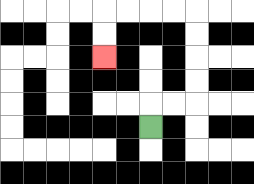{'start': '[6, 5]', 'end': '[4, 2]', 'path_directions': 'U,R,R,U,U,U,U,L,L,L,L,D,D', 'path_coordinates': '[[6, 5], [6, 4], [7, 4], [8, 4], [8, 3], [8, 2], [8, 1], [8, 0], [7, 0], [6, 0], [5, 0], [4, 0], [4, 1], [4, 2]]'}